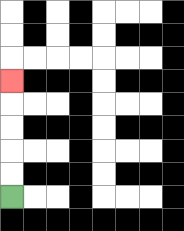{'start': '[0, 8]', 'end': '[0, 3]', 'path_directions': 'U,U,U,U,U', 'path_coordinates': '[[0, 8], [0, 7], [0, 6], [0, 5], [0, 4], [0, 3]]'}